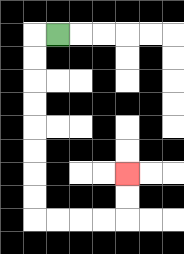{'start': '[2, 1]', 'end': '[5, 7]', 'path_directions': 'L,D,D,D,D,D,D,D,D,R,R,R,R,U,U', 'path_coordinates': '[[2, 1], [1, 1], [1, 2], [1, 3], [1, 4], [1, 5], [1, 6], [1, 7], [1, 8], [1, 9], [2, 9], [3, 9], [4, 9], [5, 9], [5, 8], [5, 7]]'}